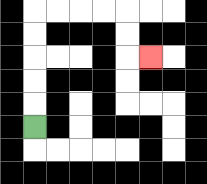{'start': '[1, 5]', 'end': '[6, 2]', 'path_directions': 'U,U,U,U,U,R,R,R,R,D,D,R', 'path_coordinates': '[[1, 5], [1, 4], [1, 3], [1, 2], [1, 1], [1, 0], [2, 0], [3, 0], [4, 0], [5, 0], [5, 1], [5, 2], [6, 2]]'}